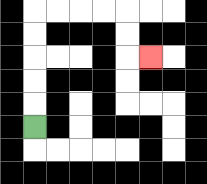{'start': '[1, 5]', 'end': '[6, 2]', 'path_directions': 'U,U,U,U,U,R,R,R,R,D,D,R', 'path_coordinates': '[[1, 5], [1, 4], [1, 3], [1, 2], [1, 1], [1, 0], [2, 0], [3, 0], [4, 0], [5, 0], [5, 1], [5, 2], [6, 2]]'}